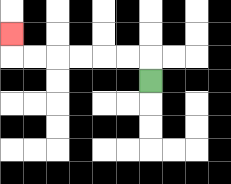{'start': '[6, 3]', 'end': '[0, 1]', 'path_directions': 'U,L,L,L,L,L,L,U', 'path_coordinates': '[[6, 3], [6, 2], [5, 2], [4, 2], [3, 2], [2, 2], [1, 2], [0, 2], [0, 1]]'}